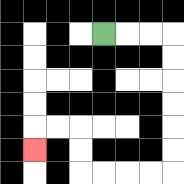{'start': '[4, 1]', 'end': '[1, 6]', 'path_directions': 'R,R,R,D,D,D,D,D,D,L,L,L,L,U,U,L,L,D', 'path_coordinates': '[[4, 1], [5, 1], [6, 1], [7, 1], [7, 2], [7, 3], [7, 4], [7, 5], [7, 6], [7, 7], [6, 7], [5, 7], [4, 7], [3, 7], [3, 6], [3, 5], [2, 5], [1, 5], [1, 6]]'}